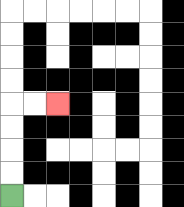{'start': '[0, 8]', 'end': '[2, 4]', 'path_directions': 'U,U,U,U,R,R', 'path_coordinates': '[[0, 8], [0, 7], [0, 6], [0, 5], [0, 4], [1, 4], [2, 4]]'}